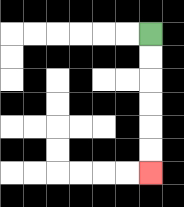{'start': '[6, 1]', 'end': '[6, 7]', 'path_directions': 'D,D,D,D,D,D', 'path_coordinates': '[[6, 1], [6, 2], [6, 3], [6, 4], [6, 5], [6, 6], [6, 7]]'}